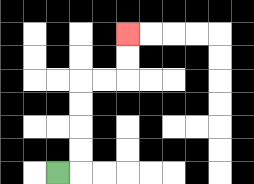{'start': '[2, 7]', 'end': '[5, 1]', 'path_directions': 'R,U,U,U,U,R,R,U,U', 'path_coordinates': '[[2, 7], [3, 7], [3, 6], [3, 5], [3, 4], [3, 3], [4, 3], [5, 3], [5, 2], [5, 1]]'}